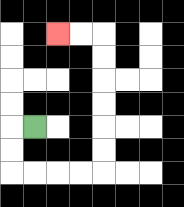{'start': '[1, 5]', 'end': '[2, 1]', 'path_directions': 'L,D,D,R,R,R,R,U,U,U,U,U,U,L,L', 'path_coordinates': '[[1, 5], [0, 5], [0, 6], [0, 7], [1, 7], [2, 7], [3, 7], [4, 7], [4, 6], [4, 5], [4, 4], [4, 3], [4, 2], [4, 1], [3, 1], [2, 1]]'}